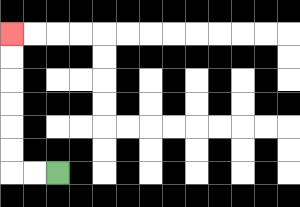{'start': '[2, 7]', 'end': '[0, 1]', 'path_directions': 'L,L,U,U,U,U,U,U', 'path_coordinates': '[[2, 7], [1, 7], [0, 7], [0, 6], [0, 5], [0, 4], [0, 3], [0, 2], [0, 1]]'}